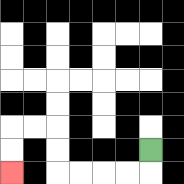{'start': '[6, 6]', 'end': '[0, 7]', 'path_directions': 'D,L,L,L,L,U,U,L,L,D,D', 'path_coordinates': '[[6, 6], [6, 7], [5, 7], [4, 7], [3, 7], [2, 7], [2, 6], [2, 5], [1, 5], [0, 5], [0, 6], [0, 7]]'}